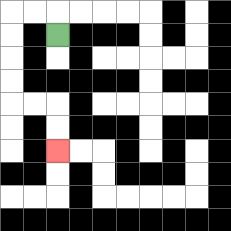{'start': '[2, 1]', 'end': '[2, 6]', 'path_directions': 'U,L,L,D,D,D,D,R,R,D,D', 'path_coordinates': '[[2, 1], [2, 0], [1, 0], [0, 0], [0, 1], [0, 2], [0, 3], [0, 4], [1, 4], [2, 4], [2, 5], [2, 6]]'}